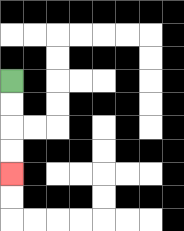{'start': '[0, 3]', 'end': '[0, 7]', 'path_directions': 'D,D,D,D', 'path_coordinates': '[[0, 3], [0, 4], [0, 5], [0, 6], [0, 7]]'}